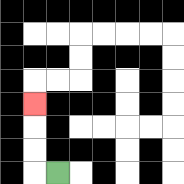{'start': '[2, 7]', 'end': '[1, 4]', 'path_directions': 'L,U,U,U', 'path_coordinates': '[[2, 7], [1, 7], [1, 6], [1, 5], [1, 4]]'}